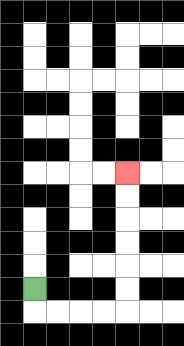{'start': '[1, 12]', 'end': '[5, 7]', 'path_directions': 'D,R,R,R,R,U,U,U,U,U,U', 'path_coordinates': '[[1, 12], [1, 13], [2, 13], [3, 13], [4, 13], [5, 13], [5, 12], [5, 11], [5, 10], [5, 9], [5, 8], [5, 7]]'}